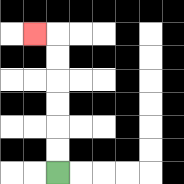{'start': '[2, 7]', 'end': '[1, 1]', 'path_directions': 'U,U,U,U,U,U,L', 'path_coordinates': '[[2, 7], [2, 6], [2, 5], [2, 4], [2, 3], [2, 2], [2, 1], [1, 1]]'}